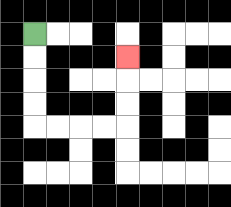{'start': '[1, 1]', 'end': '[5, 2]', 'path_directions': 'D,D,D,D,R,R,R,R,U,U,U', 'path_coordinates': '[[1, 1], [1, 2], [1, 3], [1, 4], [1, 5], [2, 5], [3, 5], [4, 5], [5, 5], [5, 4], [5, 3], [5, 2]]'}